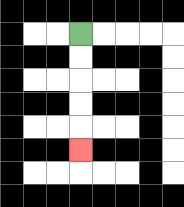{'start': '[3, 1]', 'end': '[3, 6]', 'path_directions': 'D,D,D,D,D', 'path_coordinates': '[[3, 1], [3, 2], [3, 3], [3, 4], [3, 5], [3, 6]]'}